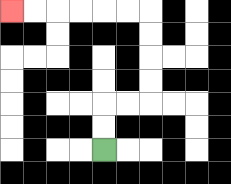{'start': '[4, 6]', 'end': '[0, 0]', 'path_directions': 'U,U,R,R,U,U,U,U,L,L,L,L,L,L', 'path_coordinates': '[[4, 6], [4, 5], [4, 4], [5, 4], [6, 4], [6, 3], [6, 2], [6, 1], [6, 0], [5, 0], [4, 0], [3, 0], [2, 0], [1, 0], [0, 0]]'}